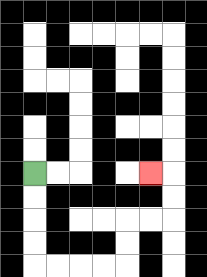{'start': '[1, 7]', 'end': '[6, 7]', 'path_directions': 'D,D,D,D,R,R,R,R,U,U,R,R,U,U,L', 'path_coordinates': '[[1, 7], [1, 8], [1, 9], [1, 10], [1, 11], [2, 11], [3, 11], [4, 11], [5, 11], [5, 10], [5, 9], [6, 9], [7, 9], [7, 8], [7, 7], [6, 7]]'}